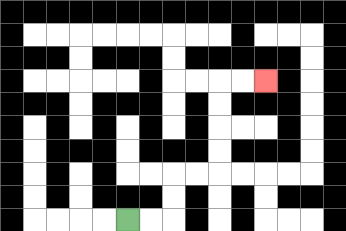{'start': '[5, 9]', 'end': '[11, 3]', 'path_directions': 'R,R,U,U,R,R,U,U,U,U,R,R', 'path_coordinates': '[[5, 9], [6, 9], [7, 9], [7, 8], [7, 7], [8, 7], [9, 7], [9, 6], [9, 5], [9, 4], [9, 3], [10, 3], [11, 3]]'}